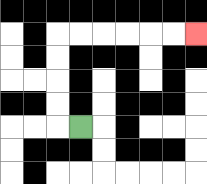{'start': '[3, 5]', 'end': '[8, 1]', 'path_directions': 'L,U,U,U,U,R,R,R,R,R,R', 'path_coordinates': '[[3, 5], [2, 5], [2, 4], [2, 3], [2, 2], [2, 1], [3, 1], [4, 1], [5, 1], [6, 1], [7, 1], [8, 1]]'}